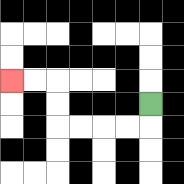{'start': '[6, 4]', 'end': '[0, 3]', 'path_directions': 'D,L,L,L,L,U,U,L,L', 'path_coordinates': '[[6, 4], [6, 5], [5, 5], [4, 5], [3, 5], [2, 5], [2, 4], [2, 3], [1, 3], [0, 3]]'}